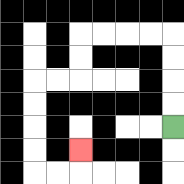{'start': '[7, 5]', 'end': '[3, 6]', 'path_directions': 'U,U,U,U,L,L,L,L,D,D,L,L,D,D,D,D,R,R,U', 'path_coordinates': '[[7, 5], [7, 4], [7, 3], [7, 2], [7, 1], [6, 1], [5, 1], [4, 1], [3, 1], [3, 2], [3, 3], [2, 3], [1, 3], [1, 4], [1, 5], [1, 6], [1, 7], [2, 7], [3, 7], [3, 6]]'}